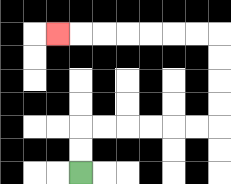{'start': '[3, 7]', 'end': '[2, 1]', 'path_directions': 'U,U,R,R,R,R,R,R,U,U,U,U,L,L,L,L,L,L,L', 'path_coordinates': '[[3, 7], [3, 6], [3, 5], [4, 5], [5, 5], [6, 5], [7, 5], [8, 5], [9, 5], [9, 4], [9, 3], [9, 2], [9, 1], [8, 1], [7, 1], [6, 1], [5, 1], [4, 1], [3, 1], [2, 1]]'}